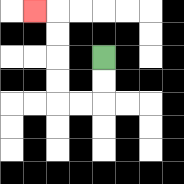{'start': '[4, 2]', 'end': '[1, 0]', 'path_directions': 'D,D,L,L,U,U,U,U,L', 'path_coordinates': '[[4, 2], [4, 3], [4, 4], [3, 4], [2, 4], [2, 3], [2, 2], [2, 1], [2, 0], [1, 0]]'}